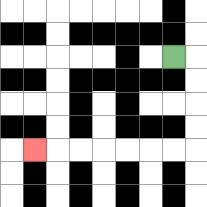{'start': '[7, 2]', 'end': '[1, 6]', 'path_directions': 'R,D,D,D,D,L,L,L,L,L,L,L', 'path_coordinates': '[[7, 2], [8, 2], [8, 3], [8, 4], [8, 5], [8, 6], [7, 6], [6, 6], [5, 6], [4, 6], [3, 6], [2, 6], [1, 6]]'}